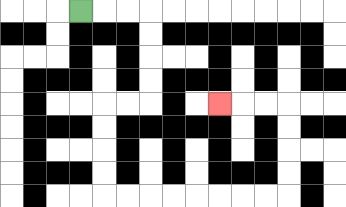{'start': '[3, 0]', 'end': '[9, 4]', 'path_directions': 'R,R,R,D,D,D,D,L,L,D,D,D,D,R,R,R,R,R,R,R,R,U,U,U,U,L,L,L', 'path_coordinates': '[[3, 0], [4, 0], [5, 0], [6, 0], [6, 1], [6, 2], [6, 3], [6, 4], [5, 4], [4, 4], [4, 5], [4, 6], [4, 7], [4, 8], [5, 8], [6, 8], [7, 8], [8, 8], [9, 8], [10, 8], [11, 8], [12, 8], [12, 7], [12, 6], [12, 5], [12, 4], [11, 4], [10, 4], [9, 4]]'}